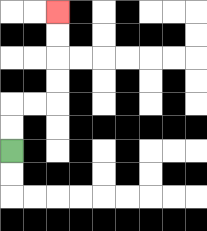{'start': '[0, 6]', 'end': '[2, 0]', 'path_directions': 'U,U,R,R,U,U,U,U', 'path_coordinates': '[[0, 6], [0, 5], [0, 4], [1, 4], [2, 4], [2, 3], [2, 2], [2, 1], [2, 0]]'}